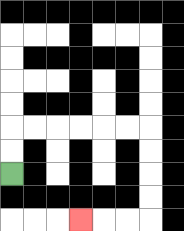{'start': '[0, 7]', 'end': '[3, 9]', 'path_directions': 'U,U,R,R,R,R,R,R,D,D,D,D,L,L,L', 'path_coordinates': '[[0, 7], [0, 6], [0, 5], [1, 5], [2, 5], [3, 5], [4, 5], [5, 5], [6, 5], [6, 6], [6, 7], [6, 8], [6, 9], [5, 9], [4, 9], [3, 9]]'}